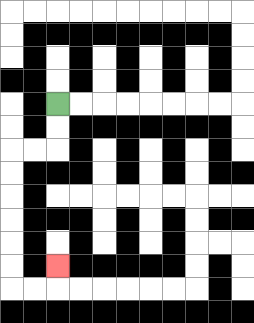{'start': '[2, 4]', 'end': '[2, 11]', 'path_directions': 'D,D,L,L,D,D,D,D,D,D,R,R,U', 'path_coordinates': '[[2, 4], [2, 5], [2, 6], [1, 6], [0, 6], [0, 7], [0, 8], [0, 9], [0, 10], [0, 11], [0, 12], [1, 12], [2, 12], [2, 11]]'}